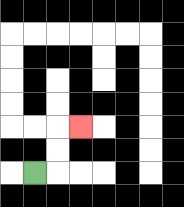{'start': '[1, 7]', 'end': '[3, 5]', 'path_directions': 'R,U,U,R', 'path_coordinates': '[[1, 7], [2, 7], [2, 6], [2, 5], [3, 5]]'}